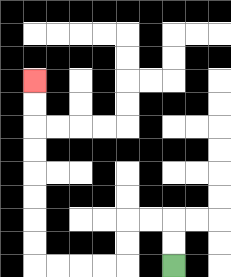{'start': '[7, 11]', 'end': '[1, 3]', 'path_directions': 'U,U,L,L,D,D,L,L,L,L,U,U,U,U,U,U,U,U', 'path_coordinates': '[[7, 11], [7, 10], [7, 9], [6, 9], [5, 9], [5, 10], [5, 11], [4, 11], [3, 11], [2, 11], [1, 11], [1, 10], [1, 9], [1, 8], [1, 7], [1, 6], [1, 5], [1, 4], [1, 3]]'}